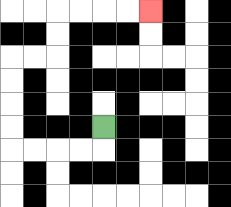{'start': '[4, 5]', 'end': '[6, 0]', 'path_directions': 'D,L,L,L,L,U,U,U,U,R,R,U,U,R,R,R,R', 'path_coordinates': '[[4, 5], [4, 6], [3, 6], [2, 6], [1, 6], [0, 6], [0, 5], [0, 4], [0, 3], [0, 2], [1, 2], [2, 2], [2, 1], [2, 0], [3, 0], [4, 0], [5, 0], [6, 0]]'}